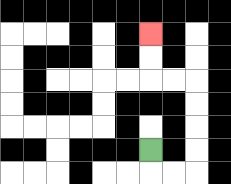{'start': '[6, 6]', 'end': '[6, 1]', 'path_directions': 'D,R,R,U,U,U,U,L,L,U,U', 'path_coordinates': '[[6, 6], [6, 7], [7, 7], [8, 7], [8, 6], [8, 5], [8, 4], [8, 3], [7, 3], [6, 3], [6, 2], [6, 1]]'}